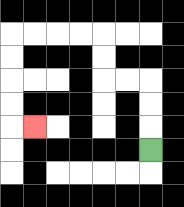{'start': '[6, 6]', 'end': '[1, 5]', 'path_directions': 'U,U,U,L,L,U,U,L,L,L,L,D,D,D,D,R', 'path_coordinates': '[[6, 6], [6, 5], [6, 4], [6, 3], [5, 3], [4, 3], [4, 2], [4, 1], [3, 1], [2, 1], [1, 1], [0, 1], [0, 2], [0, 3], [0, 4], [0, 5], [1, 5]]'}